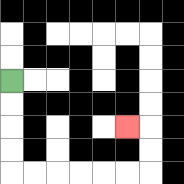{'start': '[0, 3]', 'end': '[5, 5]', 'path_directions': 'D,D,D,D,R,R,R,R,R,R,U,U,L', 'path_coordinates': '[[0, 3], [0, 4], [0, 5], [0, 6], [0, 7], [1, 7], [2, 7], [3, 7], [4, 7], [5, 7], [6, 7], [6, 6], [6, 5], [5, 5]]'}